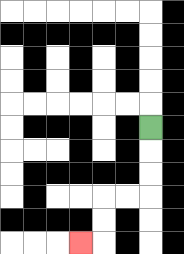{'start': '[6, 5]', 'end': '[3, 10]', 'path_directions': 'D,D,D,L,L,D,D,L', 'path_coordinates': '[[6, 5], [6, 6], [6, 7], [6, 8], [5, 8], [4, 8], [4, 9], [4, 10], [3, 10]]'}